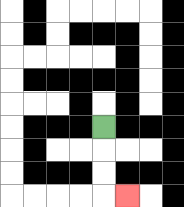{'start': '[4, 5]', 'end': '[5, 8]', 'path_directions': 'D,D,D,R', 'path_coordinates': '[[4, 5], [4, 6], [4, 7], [4, 8], [5, 8]]'}